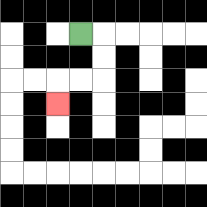{'start': '[3, 1]', 'end': '[2, 4]', 'path_directions': 'R,D,D,L,L,D', 'path_coordinates': '[[3, 1], [4, 1], [4, 2], [4, 3], [3, 3], [2, 3], [2, 4]]'}